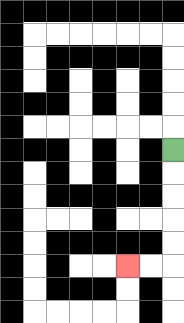{'start': '[7, 6]', 'end': '[5, 11]', 'path_directions': 'D,D,D,D,D,L,L', 'path_coordinates': '[[7, 6], [7, 7], [7, 8], [7, 9], [7, 10], [7, 11], [6, 11], [5, 11]]'}